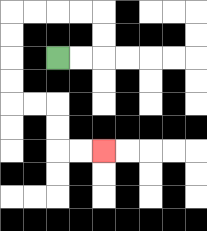{'start': '[2, 2]', 'end': '[4, 6]', 'path_directions': 'R,R,U,U,L,L,L,L,D,D,D,D,R,R,D,D,R,R', 'path_coordinates': '[[2, 2], [3, 2], [4, 2], [4, 1], [4, 0], [3, 0], [2, 0], [1, 0], [0, 0], [0, 1], [0, 2], [0, 3], [0, 4], [1, 4], [2, 4], [2, 5], [2, 6], [3, 6], [4, 6]]'}